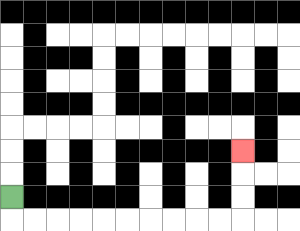{'start': '[0, 8]', 'end': '[10, 6]', 'path_directions': 'D,R,R,R,R,R,R,R,R,R,R,U,U,U', 'path_coordinates': '[[0, 8], [0, 9], [1, 9], [2, 9], [3, 9], [4, 9], [5, 9], [6, 9], [7, 9], [8, 9], [9, 9], [10, 9], [10, 8], [10, 7], [10, 6]]'}